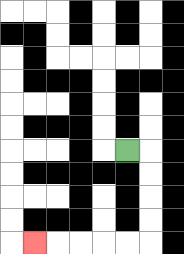{'start': '[5, 6]', 'end': '[1, 10]', 'path_directions': 'R,D,D,D,D,L,L,L,L,L', 'path_coordinates': '[[5, 6], [6, 6], [6, 7], [6, 8], [6, 9], [6, 10], [5, 10], [4, 10], [3, 10], [2, 10], [1, 10]]'}